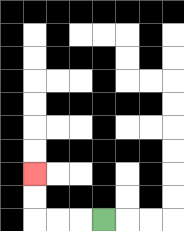{'start': '[4, 9]', 'end': '[1, 7]', 'path_directions': 'L,L,L,U,U', 'path_coordinates': '[[4, 9], [3, 9], [2, 9], [1, 9], [1, 8], [1, 7]]'}